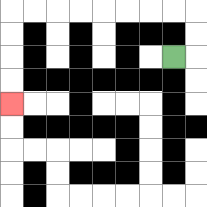{'start': '[7, 2]', 'end': '[0, 4]', 'path_directions': 'R,U,U,L,L,L,L,L,L,L,L,D,D,D,D', 'path_coordinates': '[[7, 2], [8, 2], [8, 1], [8, 0], [7, 0], [6, 0], [5, 0], [4, 0], [3, 0], [2, 0], [1, 0], [0, 0], [0, 1], [0, 2], [0, 3], [0, 4]]'}